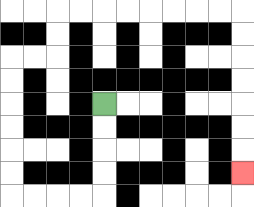{'start': '[4, 4]', 'end': '[10, 7]', 'path_directions': 'D,D,D,D,L,L,L,L,U,U,U,U,U,U,R,R,U,U,R,R,R,R,R,R,R,R,D,D,D,D,D,D,D', 'path_coordinates': '[[4, 4], [4, 5], [4, 6], [4, 7], [4, 8], [3, 8], [2, 8], [1, 8], [0, 8], [0, 7], [0, 6], [0, 5], [0, 4], [0, 3], [0, 2], [1, 2], [2, 2], [2, 1], [2, 0], [3, 0], [4, 0], [5, 0], [6, 0], [7, 0], [8, 0], [9, 0], [10, 0], [10, 1], [10, 2], [10, 3], [10, 4], [10, 5], [10, 6], [10, 7]]'}